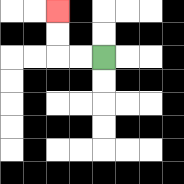{'start': '[4, 2]', 'end': '[2, 0]', 'path_directions': 'L,L,U,U', 'path_coordinates': '[[4, 2], [3, 2], [2, 2], [2, 1], [2, 0]]'}